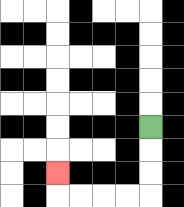{'start': '[6, 5]', 'end': '[2, 7]', 'path_directions': 'D,D,D,L,L,L,L,U', 'path_coordinates': '[[6, 5], [6, 6], [6, 7], [6, 8], [5, 8], [4, 8], [3, 8], [2, 8], [2, 7]]'}